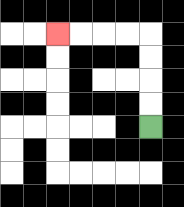{'start': '[6, 5]', 'end': '[2, 1]', 'path_directions': 'U,U,U,U,L,L,L,L', 'path_coordinates': '[[6, 5], [6, 4], [6, 3], [6, 2], [6, 1], [5, 1], [4, 1], [3, 1], [2, 1]]'}